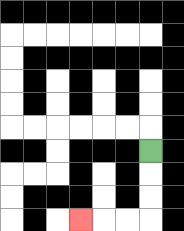{'start': '[6, 6]', 'end': '[3, 9]', 'path_directions': 'D,D,D,L,L,L', 'path_coordinates': '[[6, 6], [6, 7], [6, 8], [6, 9], [5, 9], [4, 9], [3, 9]]'}